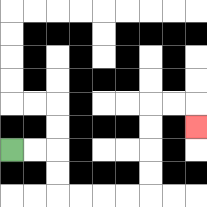{'start': '[0, 6]', 'end': '[8, 5]', 'path_directions': 'R,R,D,D,R,R,R,R,U,U,U,U,R,R,D', 'path_coordinates': '[[0, 6], [1, 6], [2, 6], [2, 7], [2, 8], [3, 8], [4, 8], [5, 8], [6, 8], [6, 7], [6, 6], [6, 5], [6, 4], [7, 4], [8, 4], [8, 5]]'}